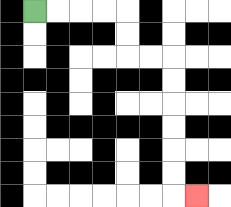{'start': '[1, 0]', 'end': '[8, 8]', 'path_directions': 'R,R,R,R,D,D,R,R,D,D,D,D,D,D,R', 'path_coordinates': '[[1, 0], [2, 0], [3, 0], [4, 0], [5, 0], [5, 1], [5, 2], [6, 2], [7, 2], [7, 3], [7, 4], [7, 5], [7, 6], [7, 7], [7, 8], [8, 8]]'}